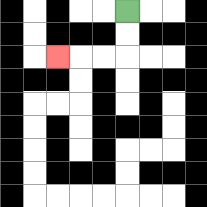{'start': '[5, 0]', 'end': '[2, 2]', 'path_directions': 'D,D,L,L,L', 'path_coordinates': '[[5, 0], [5, 1], [5, 2], [4, 2], [3, 2], [2, 2]]'}